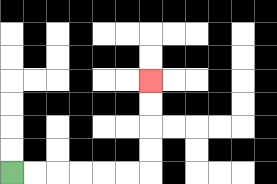{'start': '[0, 7]', 'end': '[6, 3]', 'path_directions': 'R,R,R,R,R,R,U,U,U,U', 'path_coordinates': '[[0, 7], [1, 7], [2, 7], [3, 7], [4, 7], [5, 7], [6, 7], [6, 6], [6, 5], [6, 4], [6, 3]]'}